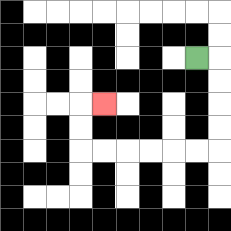{'start': '[8, 2]', 'end': '[4, 4]', 'path_directions': 'R,D,D,D,D,L,L,L,L,L,L,U,U,R', 'path_coordinates': '[[8, 2], [9, 2], [9, 3], [9, 4], [9, 5], [9, 6], [8, 6], [7, 6], [6, 6], [5, 6], [4, 6], [3, 6], [3, 5], [3, 4], [4, 4]]'}